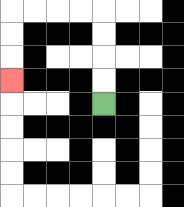{'start': '[4, 4]', 'end': '[0, 3]', 'path_directions': 'U,U,U,U,L,L,L,L,D,D,D', 'path_coordinates': '[[4, 4], [4, 3], [4, 2], [4, 1], [4, 0], [3, 0], [2, 0], [1, 0], [0, 0], [0, 1], [0, 2], [0, 3]]'}